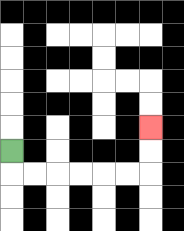{'start': '[0, 6]', 'end': '[6, 5]', 'path_directions': 'D,R,R,R,R,R,R,U,U', 'path_coordinates': '[[0, 6], [0, 7], [1, 7], [2, 7], [3, 7], [4, 7], [5, 7], [6, 7], [6, 6], [6, 5]]'}